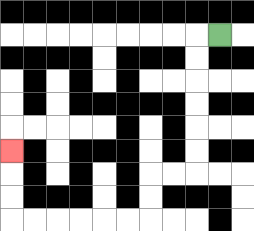{'start': '[9, 1]', 'end': '[0, 6]', 'path_directions': 'L,D,D,D,D,D,D,L,L,D,D,L,L,L,L,L,L,U,U,U', 'path_coordinates': '[[9, 1], [8, 1], [8, 2], [8, 3], [8, 4], [8, 5], [8, 6], [8, 7], [7, 7], [6, 7], [6, 8], [6, 9], [5, 9], [4, 9], [3, 9], [2, 9], [1, 9], [0, 9], [0, 8], [0, 7], [0, 6]]'}